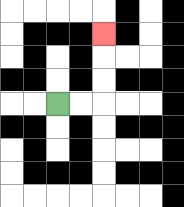{'start': '[2, 4]', 'end': '[4, 1]', 'path_directions': 'R,R,U,U,U', 'path_coordinates': '[[2, 4], [3, 4], [4, 4], [4, 3], [4, 2], [4, 1]]'}